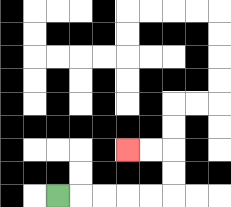{'start': '[2, 8]', 'end': '[5, 6]', 'path_directions': 'R,R,R,R,R,U,U,L,L', 'path_coordinates': '[[2, 8], [3, 8], [4, 8], [5, 8], [6, 8], [7, 8], [7, 7], [7, 6], [6, 6], [5, 6]]'}